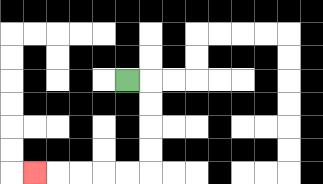{'start': '[5, 3]', 'end': '[1, 7]', 'path_directions': 'R,D,D,D,D,L,L,L,L,L', 'path_coordinates': '[[5, 3], [6, 3], [6, 4], [6, 5], [6, 6], [6, 7], [5, 7], [4, 7], [3, 7], [2, 7], [1, 7]]'}